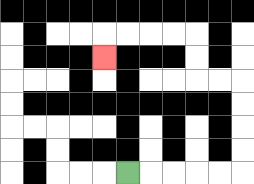{'start': '[5, 7]', 'end': '[4, 2]', 'path_directions': 'R,R,R,R,R,U,U,U,U,L,L,U,U,L,L,L,L,D', 'path_coordinates': '[[5, 7], [6, 7], [7, 7], [8, 7], [9, 7], [10, 7], [10, 6], [10, 5], [10, 4], [10, 3], [9, 3], [8, 3], [8, 2], [8, 1], [7, 1], [6, 1], [5, 1], [4, 1], [4, 2]]'}